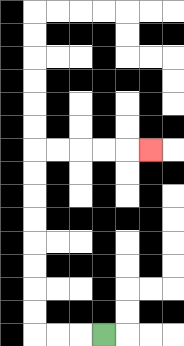{'start': '[4, 14]', 'end': '[6, 6]', 'path_directions': 'L,L,L,U,U,U,U,U,U,U,U,R,R,R,R,R', 'path_coordinates': '[[4, 14], [3, 14], [2, 14], [1, 14], [1, 13], [1, 12], [1, 11], [1, 10], [1, 9], [1, 8], [1, 7], [1, 6], [2, 6], [3, 6], [4, 6], [5, 6], [6, 6]]'}